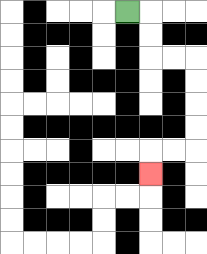{'start': '[5, 0]', 'end': '[6, 7]', 'path_directions': 'R,D,D,R,R,D,D,D,D,L,L,D', 'path_coordinates': '[[5, 0], [6, 0], [6, 1], [6, 2], [7, 2], [8, 2], [8, 3], [8, 4], [8, 5], [8, 6], [7, 6], [6, 6], [6, 7]]'}